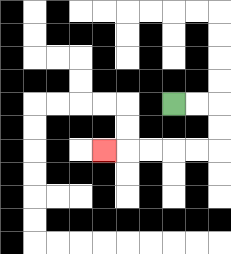{'start': '[7, 4]', 'end': '[4, 6]', 'path_directions': 'R,R,D,D,L,L,L,L,L', 'path_coordinates': '[[7, 4], [8, 4], [9, 4], [9, 5], [9, 6], [8, 6], [7, 6], [6, 6], [5, 6], [4, 6]]'}